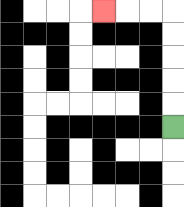{'start': '[7, 5]', 'end': '[4, 0]', 'path_directions': 'U,U,U,U,U,L,L,L', 'path_coordinates': '[[7, 5], [7, 4], [7, 3], [7, 2], [7, 1], [7, 0], [6, 0], [5, 0], [4, 0]]'}